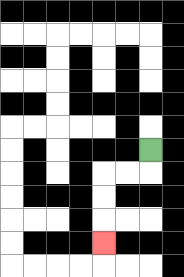{'start': '[6, 6]', 'end': '[4, 10]', 'path_directions': 'D,L,L,D,D,D', 'path_coordinates': '[[6, 6], [6, 7], [5, 7], [4, 7], [4, 8], [4, 9], [4, 10]]'}